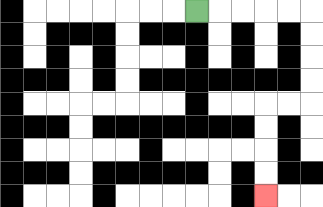{'start': '[8, 0]', 'end': '[11, 8]', 'path_directions': 'R,R,R,R,R,D,D,D,D,L,L,D,D,D,D', 'path_coordinates': '[[8, 0], [9, 0], [10, 0], [11, 0], [12, 0], [13, 0], [13, 1], [13, 2], [13, 3], [13, 4], [12, 4], [11, 4], [11, 5], [11, 6], [11, 7], [11, 8]]'}